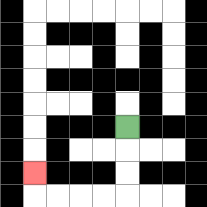{'start': '[5, 5]', 'end': '[1, 7]', 'path_directions': 'D,D,D,L,L,L,L,U', 'path_coordinates': '[[5, 5], [5, 6], [5, 7], [5, 8], [4, 8], [3, 8], [2, 8], [1, 8], [1, 7]]'}